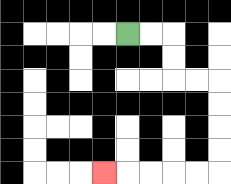{'start': '[5, 1]', 'end': '[4, 7]', 'path_directions': 'R,R,D,D,R,R,D,D,D,D,L,L,L,L,L', 'path_coordinates': '[[5, 1], [6, 1], [7, 1], [7, 2], [7, 3], [8, 3], [9, 3], [9, 4], [9, 5], [9, 6], [9, 7], [8, 7], [7, 7], [6, 7], [5, 7], [4, 7]]'}